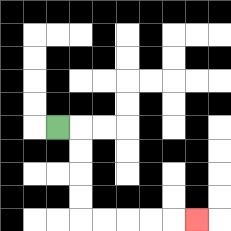{'start': '[2, 5]', 'end': '[8, 9]', 'path_directions': 'R,D,D,D,D,R,R,R,R,R', 'path_coordinates': '[[2, 5], [3, 5], [3, 6], [3, 7], [3, 8], [3, 9], [4, 9], [5, 9], [6, 9], [7, 9], [8, 9]]'}